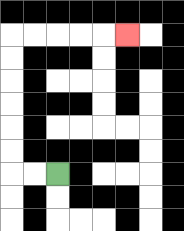{'start': '[2, 7]', 'end': '[5, 1]', 'path_directions': 'L,L,U,U,U,U,U,U,R,R,R,R,R', 'path_coordinates': '[[2, 7], [1, 7], [0, 7], [0, 6], [0, 5], [0, 4], [0, 3], [0, 2], [0, 1], [1, 1], [2, 1], [3, 1], [4, 1], [5, 1]]'}